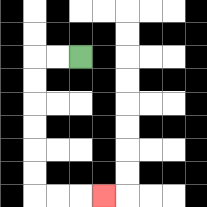{'start': '[3, 2]', 'end': '[4, 8]', 'path_directions': 'L,L,D,D,D,D,D,D,R,R,R', 'path_coordinates': '[[3, 2], [2, 2], [1, 2], [1, 3], [1, 4], [1, 5], [1, 6], [1, 7], [1, 8], [2, 8], [3, 8], [4, 8]]'}